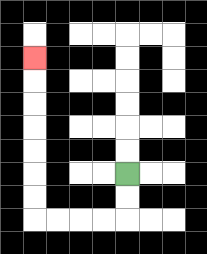{'start': '[5, 7]', 'end': '[1, 2]', 'path_directions': 'D,D,L,L,L,L,U,U,U,U,U,U,U', 'path_coordinates': '[[5, 7], [5, 8], [5, 9], [4, 9], [3, 9], [2, 9], [1, 9], [1, 8], [1, 7], [1, 6], [1, 5], [1, 4], [1, 3], [1, 2]]'}